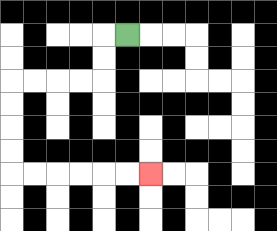{'start': '[5, 1]', 'end': '[6, 7]', 'path_directions': 'L,D,D,L,L,L,L,D,D,D,D,R,R,R,R,R,R', 'path_coordinates': '[[5, 1], [4, 1], [4, 2], [4, 3], [3, 3], [2, 3], [1, 3], [0, 3], [0, 4], [0, 5], [0, 6], [0, 7], [1, 7], [2, 7], [3, 7], [4, 7], [5, 7], [6, 7]]'}